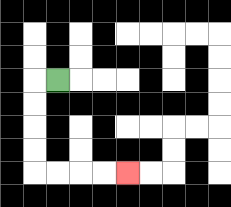{'start': '[2, 3]', 'end': '[5, 7]', 'path_directions': 'L,D,D,D,D,R,R,R,R', 'path_coordinates': '[[2, 3], [1, 3], [1, 4], [1, 5], [1, 6], [1, 7], [2, 7], [3, 7], [4, 7], [5, 7]]'}